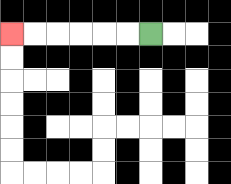{'start': '[6, 1]', 'end': '[0, 1]', 'path_directions': 'L,L,L,L,L,L', 'path_coordinates': '[[6, 1], [5, 1], [4, 1], [3, 1], [2, 1], [1, 1], [0, 1]]'}